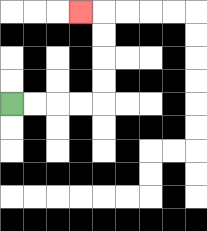{'start': '[0, 4]', 'end': '[3, 0]', 'path_directions': 'R,R,R,R,U,U,U,U,L', 'path_coordinates': '[[0, 4], [1, 4], [2, 4], [3, 4], [4, 4], [4, 3], [4, 2], [4, 1], [4, 0], [3, 0]]'}